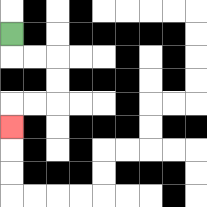{'start': '[0, 1]', 'end': '[0, 5]', 'path_directions': 'D,R,R,D,D,L,L,D', 'path_coordinates': '[[0, 1], [0, 2], [1, 2], [2, 2], [2, 3], [2, 4], [1, 4], [0, 4], [0, 5]]'}